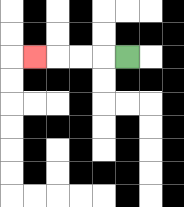{'start': '[5, 2]', 'end': '[1, 2]', 'path_directions': 'L,L,L,L', 'path_coordinates': '[[5, 2], [4, 2], [3, 2], [2, 2], [1, 2]]'}